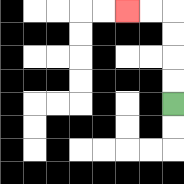{'start': '[7, 4]', 'end': '[5, 0]', 'path_directions': 'U,U,U,U,L,L', 'path_coordinates': '[[7, 4], [7, 3], [7, 2], [7, 1], [7, 0], [6, 0], [5, 0]]'}